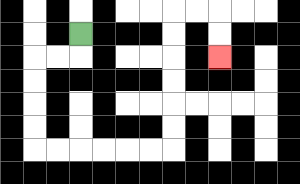{'start': '[3, 1]', 'end': '[9, 2]', 'path_directions': 'D,L,L,D,D,D,D,R,R,R,R,R,R,U,U,U,U,U,U,R,R,D,D', 'path_coordinates': '[[3, 1], [3, 2], [2, 2], [1, 2], [1, 3], [1, 4], [1, 5], [1, 6], [2, 6], [3, 6], [4, 6], [5, 6], [6, 6], [7, 6], [7, 5], [7, 4], [7, 3], [7, 2], [7, 1], [7, 0], [8, 0], [9, 0], [9, 1], [9, 2]]'}